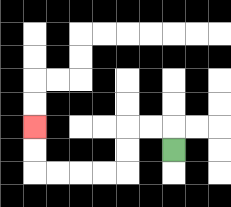{'start': '[7, 6]', 'end': '[1, 5]', 'path_directions': 'U,L,L,D,D,L,L,L,L,U,U', 'path_coordinates': '[[7, 6], [7, 5], [6, 5], [5, 5], [5, 6], [5, 7], [4, 7], [3, 7], [2, 7], [1, 7], [1, 6], [1, 5]]'}